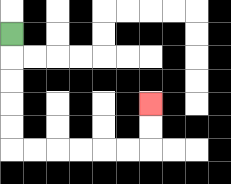{'start': '[0, 1]', 'end': '[6, 4]', 'path_directions': 'D,D,D,D,D,R,R,R,R,R,R,U,U', 'path_coordinates': '[[0, 1], [0, 2], [0, 3], [0, 4], [0, 5], [0, 6], [1, 6], [2, 6], [3, 6], [4, 6], [5, 6], [6, 6], [6, 5], [6, 4]]'}